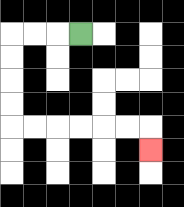{'start': '[3, 1]', 'end': '[6, 6]', 'path_directions': 'L,L,L,D,D,D,D,R,R,R,R,R,R,D', 'path_coordinates': '[[3, 1], [2, 1], [1, 1], [0, 1], [0, 2], [0, 3], [0, 4], [0, 5], [1, 5], [2, 5], [3, 5], [4, 5], [5, 5], [6, 5], [6, 6]]'}